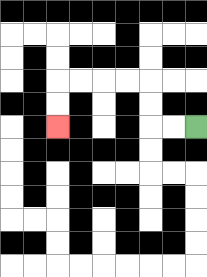{'start': '[8, 5]', 'end': '[2, 5]', 'path_directions': 'L,L,U,U,L,L,L,L,D,D', 'path_coordinates': '[[8, 5], [7, 5], [6, 5], [6, 4], [6, 3], [5, 3], [4, 3], [3, 3], [2, 3], [2, 4], [2, 5]]'}